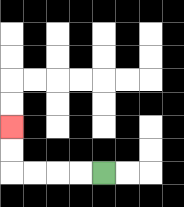{'start': '[4, 7]', 'end': '[0, 5]', 'path_directions': 'L,L,L,L,U,U', 'path_coordinates': '[[4, 7], [3, 7], [2, 7], [1, 7], [0, 7], [0, 6], [0, 5]]'}